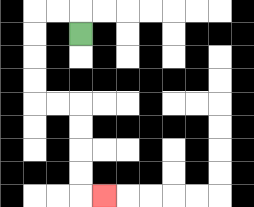{'start': '[3, 1]', 'end': '[4, 8]', 'path_directions': 'U,L,L,D,D,D,D,R,R,D,D,D,D,R', 'path_coordinates': '[[3, 1], [3, 0], [2, 0], [1, 0], [1, 1], [1, 2], [1, 3], [1, 4], [2, 4], [3, 4], [3, 5], [3, 6], [3, 7], [3, 8], [4, 8]]'}